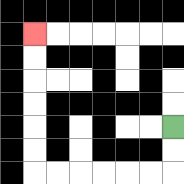{'start': '[7, 5]', 'end': '[1, 1]', 'path_directions': 'D,D,L,L,L,L,L,L,U,U,U,U,U,U', 'path_coordinates': '[[7, 5], [7, 6], [7, 7], [6, 7], [5, 7], [4, 7], [3, 7], [2, 7], [1, 7], [1, 6], [1, 5], [1, 4], [1, 3], [1, 2], [1, 1]]'}